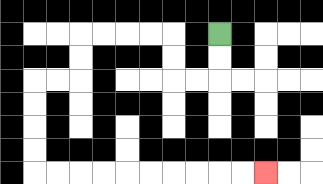{'start': '[9, 1]', 'end': '[11, 7]', 'path_directions': 'D,D,L,L,U,U,L,L,L,L,D,D,L,L,D,D,D,D,R,R,R,R,R,R,R,R,R,R', 'path_coordinates': '[[9, 1], [9, 2], [9, 3], [8, 3], [7, 3], [7, 2], [7, 1], [6, 1], [5, 1], [4, 1], [3, 1], [3, 2], [3, 3], [2, 3], [1, 3], [1, 4], [1, 5], [1, 6], [1, 7], [2, 7], [3, 7], [4, 7], [5, 7], [6, 7], [7, 7], [8, 7], [9, 7], [10, 7], [11, 7]]'}